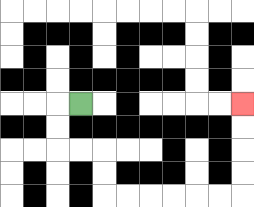{'start': '[3, 4]', 'end': '[10, 4]', 'path_directions': 'L,D,D,R,R,D,D,R,R,R,R,R,R,U,U,U,U', 'path_coordinates': '[[3, 4], [2, 4], [2, 5], [2, 6], [3, 6], [4, 6], [4, 7], [4, 8], [5, 8], [6, 8], [7, 8], [8, 8], [9, 8], [10, 8], [10, 7], [10, 6], [10, 5], [10, 4]]'}